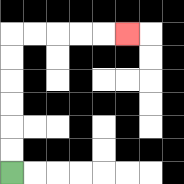{'start': '[0, 7]', 'end': '[5, 1]', 'path_directions': 'U,U,U,U,U,U,R,R,R,R,R', 'path_coordinates': '[[0, 7], [0, 6], [0, 5], [0, 4], [0, 3], [0, 2], [0, 1], [1, 1], [2, 1], [3, 1], [4, 1], [5, 1]]'}